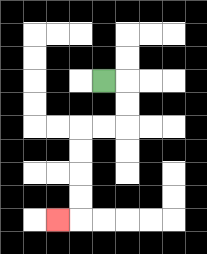{'start': '[4, 3]', 'end': '[2, 9]', 'path_directions': 'R,D,D,L,L,D,D,D,D,L', 'path_coordinates': '[[4, 3], [5, 3], [5, 4], [5, 5], [4, 5], [3, 5], [3, 6], [3, 7], [3, 8], [3, 9], [2, 9]]'}